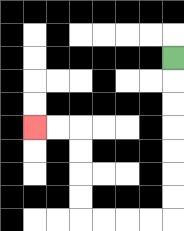{'start': '[7, 2]', 'end': '[1, 5]', 'path_directions': 'D,D,D,D,D,D,D,L,L,L,L,U,U,U,U,L,L', 'path_coordinates': '[[7, 2], [7, 3], [7, 4], [7, 5], [7, 6], [7, 7], [7, 8], [7, 9], [6, 9], [5, 9], [4, 9], [3, 9], [3, 8], [3, 7], [3, 6], [3, 5], [2, 5], [1, 5]]'}